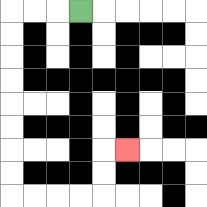{'start': '[3, 0]', 'end': '[5, 6]', 'path_directions': 'L,L,L,D,D,D,D,D,D,D,D,R,R,R,R,U,U,R', 'path_coordinates': '[[3, 0], [2, 0], [1, 0], [0, 0], [0, 1], [0, 2], [0, 3], [0, 4], [0, 5], [0, 6], [0, 7], [0, 8], [1, 8], [2, 8], [3, 8], [4, 8], [4, 7], [4, 6], [5, 6]]'}